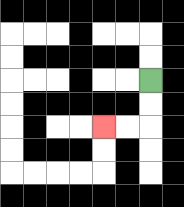{'start': '[6, 3]', 'end': '[4, 5]', 'path_directions': 'D,D,L,L', 'path_coordinates': '[[6, 3], [6, 4], [6, 5], [5, 5], [4, 5]]'}